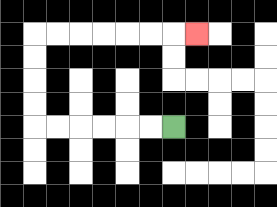{'start': '[7, 5]', 'end': '[8, 1]', 'path_directions': 'L,L,L,L,L,L,U,U,U,U,R,R,R,R,R,R,R', 'path_coordinates': '[[7, 5], [6, 5], [5, 5], [4, 5], [3, 5], [2, 5], [1, 5], [1, 4], [1, 3], [1, 2], [1, 1], [2, 1], [3, 1], [4, 1], [5, 1], [6, 1], [7, 1], [8, 1]]'}